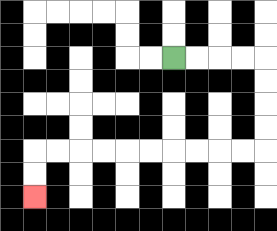{'start': '[7, 2]', 'end': '[1, 8]', 'path_directions': 'R,R,R,R,D,D,D,D,L,L,L,L,L,L,L,L,L,L,D,D', 'path_coordinates': '[[7, 2], [8, 2], [9, 2], [10, 2], [11, 2], [11, 3], [11, 4], [11, 5], [11, 6], [10, 6], [9, 6], [8, 6], [7, 6], [6, 6], [5, 6], [4, 6], [3, 6], [2, 6], [1, 6], [1, 7], [1, 8]]'}